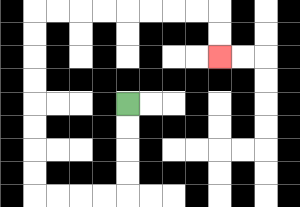{'start': '[5, 4]', 'end': '[9, 2]', 'path_directions': 'D,D,D,D,L,L,L,L,U,U,U,U,U,U,U,U,R,R,R,R,R,R,R,R,D,D', 'path_coordinates': '[[5, 4], [5, 5], [5, 6], [5, 7], [5, 8], [4, 8], [3, 8], [2, 8], [1, 8], [1, 7], [1, 6], [1, 5], [1, 4], [1, 3], [1, 2], [1, 1], [1, 0], [2, 0], [3, 0], [4, 0], [5, 0], [6, 0], [7, 0], [8, 0], [9, 0], [9, 1], [9, 2]]'}